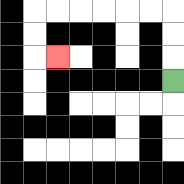{'start': '[7, 3]', 'end': '[2, 2]', 'path_directions': 'U,U,U,L,L,L,L,L,L,D,D,R', 'path_coordinates': '[[7, 3], [7, 2], [7, 1], [7, 0], [6, 0], [5, 0], [4, 0], [3, 0], [2, 0], [1, 0], [1, 1], [1, 2], [2, 2]]'}